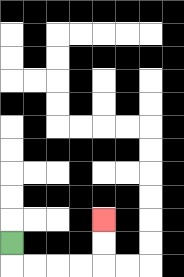{'start': '[0, 10]', 'end': '[4, 9]', 'path_directions': 'D,R,R,R,R,U,U', 'path_coordinates': '[[0, 10], [0, 11], [1, 11], [2, 11], [3, 11], [4, 11], [4, 10], [4, 9]]'}